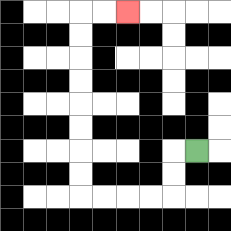{'start': '[8, 6]', 'end': '[5, 0]', 'path_directions': 'L,D,D,L,L,L,L,U,U,U,U,U,U,U,U,R,R', 'path_coordinates': '[[8, 6], [7, 6], [7, 7], [7, 8], [6, 8], [5, 8], [4, 8], [3, 8], [3, 7], [3, 6], [3, 5], [3, 4], [3, 3], [3, 2], [3, 1], [3, 0], [4, 0], [5, 0]]'}